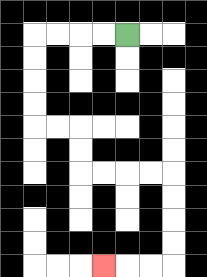{'start': '[5, 1]', 'end': '[4, 11]', 'path_directions': 'L,L,L,L,D,D,D,D,R,R,D,D,R,R,R,R,D,D,D,D,L,L,L', 'path_coordinates': '[[5, 1], [4, 1], [3, 1], [2, 1], [1, 1], [1, 2], [1, 3], [1, 4], [1, 5], [2, 5], [3, 5], [3, 6], [3, 7], [4, 7], [5, 7], [6, 7], [7, 7], [7, 8], [7, 9], [7, 10], [7, 11], [6, 11], [5, 11], [4, 11]]'}